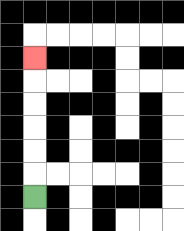{'start': '[1, 8]', 'end': '[1, 2]', 'path_directions': 'U,U,U,U,U,U', 'path_coordinates': '[[1, 8], [1, 7], [1, 6], [1, 5], [1, 4], [1, 3], [1, 2]]'}